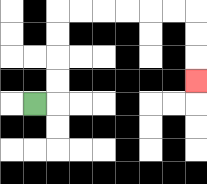{'start': '[1, 4]', 'end': '[8, 3]', 'path_directions': 'R,U,U,U,U,R,R,R,R,R,R,D,D,D', 'path_coordinates': '[[1, 4], [2, 4], [2, 3], [2, 2], [2, 1], [2, 0], [3, 0], [4, 0], [5, 0], [6, 0], [7, 0], [8, 0], [8, 1], [8, 2], [8, 3]]'}